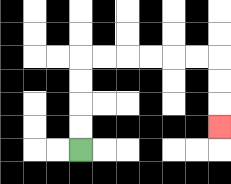{'start': '[3, 6]', 'end': '[9, 5]', 'path_directions': 'U,U,U,U,R,R,R,R,R,R,D,D,D', 'path_coordinates': '[[3, 6], [3, 5], [3, 4], [3, 3], [3, 2], [4, 2], [5, 2], [6, 2], [7, 2], [8, 2], [9, 2], [9, 3], [9, 4], [9, 5]]'}